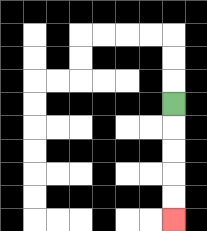{'start': '[7, 4]', 'end': '[7, 9]', 'path_directions': 'D,D,D,D,D', 'path_coordinates': '[[7, 4], [7, 5], [7, 6], [7, 7], [7, 8], [7, 9]]'}